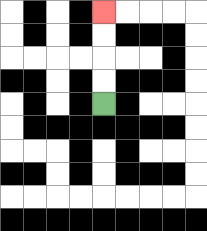{'start': '[4, 4]', 'end': '[4, 0]', 'path_directions': 'U,U,U,U', 'path_coordinates': '[[4, 4], [4, 3], [4, 2], [4, 1], [4, 0]]'}